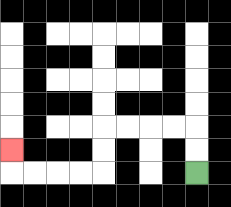{'start': '[8, 7]', 'end': '[0, 6]', 'path_directions': 'U,U,L,L,L,L,D,D,L,L,L,L,U', 'path_coordinates': '[[8, 7], [8, 6], [8, 5], [7, 5], [6, 5], [5, 5], [4, 5], [4, 6], [4, 7], [3, 7], [2, 7], [1, 7], [0, 7], [0, 6]]'}